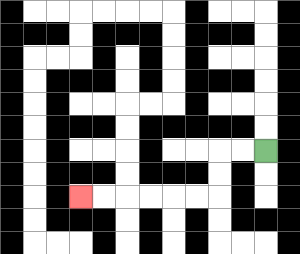{'start': '[11, 6]', 'end': '[3, 8]', 'path_directions': 'L,L,D,D,L,L,L,L,L,L', 'path_coordinates': '[[11, 6], [10, 6], [9, 6], [9, 7], [9, 8], [8, 8], [7, 8], [6, 8], [5, 8], [4, 8], [3, 8]]'}